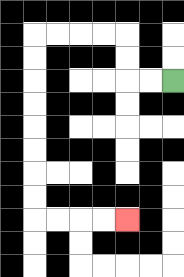{'start': '[7, 3]', 'end': '[5, 9]', 'path_directions': 'L,L,U,U,L,L,L,L,D,D,D,D,D,D,D,D,R,R,R,R', 'path_coordinates': '[[7, 3], [6, 3], [5, 3], [5, 2], [5, 1], [4, 1], [3, 1], [2, 1], [1, 1], [1, 2], [1, 3], [1, 4], [1, 5], [1, 6], [1, 7], [1, 8], [1, 9], [2, 9], [3, 9], [4, 9], [5, 9]]'}